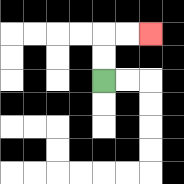{'start': '[4, 3]', 'end': '[6, 1]', 'path_directions': 'U,U,R,R', 'path_coordinates': '[[4, 3], [4, 2], [4, 1], [5, 1], [6, 1]]'}